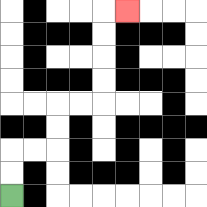{'start': '[0, 8]', 'end': '[5, 0]', 'path_directions': 'U,U,R,R,U,U,R,R,U,U,U,U,R', 'path_coordinates': '[[0, 8], [0, 7], [0, 6], [1, 6], [2, 6], [2, 5], [2, 4], [3, 4], [4, 4], [4, 3], [4, 2], [4, 1], [4, 0], [5, 0]]'}